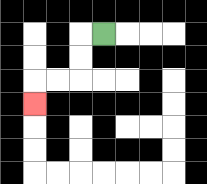{'start': '[4, 1]', 'end': '[1, 4]', 'path_directions': 'L,D,D,L,L,D', 'path_coordinates': '[[4, 1], [3, 1], [3, 2], [3, 3], [2, 3], [1, 3], [1, 4]]'}